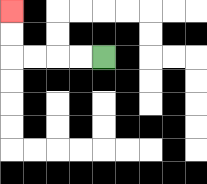{'start': '[4, 2]', 'end': '[0, 0]', 'path_directions': 'L,L,L,L,U,U', 'path_coordinates': '[[4, 2], [3, 2], [2, 2], [1, 2], [0, 2], [0, 1], [0, 0]]'}